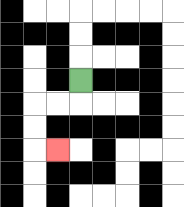{'start': '[3, 3]', 'end': '[2, 6]', 'path_directions': 'D,L,L,D,D,R', 'path_coordinates': '[[3, 3], [3, 4], [2, 4], [1, 4], [1, 5], [1, 6], [2, 6]]'}